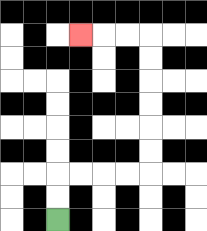{'start': '[2, 9]', 'end': '[3, 1]', 'path_directions': 'U,U,R,R,R,R,U,U,U,U,U,U,L,L,L', 'path_coordinates': '[[2, 9], [2, 8], [2, 7], [3, 7], [4, 7], [5, 7], [6, 7], [6, 6], [6, 5], [6, 4], [6, 3], [6, 2], [6, 1], [5, 1], [4, 1], [3, 1]]'}